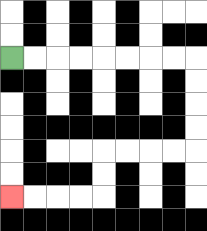{'start': '[0, 2]', 'end': '[0, 8]', 'path_directions': 'R,R,R,R,R,R,R,R,D,D,D,D,L,L,L,L,D,D,L,L,L,L', 'path_coordinates': '[[0, 2], [1, 2], [2, 2], [3, 2], [4, 2], [5, 2], [6, 2], [7, 2], [8, 2], [8, 3], [8, 4], [8, 5], [8, 6], [7, 6], [6, 6], [5, 6], [4, 6], [4, 7], [4, 8], [3, 8], [2, 8], [1, 8], [0, 8]]'}